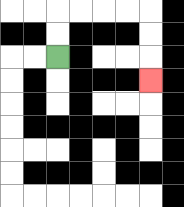{'start': '[2, 2]', 'end': '[6, 3]', 'path_directions': 'U,U,R,R,R,R,D,D,D', 'path_coordinates': '[[2, 2], [2, 1], [2, 0], [3, 0], [4, 0], [5, 0], [6, 0], [6, 1], [6, 2], [6, 3]]'}